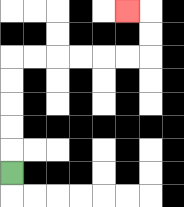{'start': '[0, 7]', 'end': '[5, 0]', 'path_directions': 'U,U,U,U,U,R,R,R,R,R,R,U,U,L', 'path_coordinates': '[[0, 7], [0, 6], [0, 5], [0, 4], [0, 3], [0, 2], [1, 2], [2, 2], [3, 2], [4, 2], [5, 2], [6, 2], [6, 1], [6, 0], [5, 0]]'}